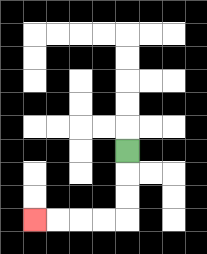{'start': '[5, 6]', 'end': '[1, 9]', 'path_directions': 'D,D,D,L,L,L,L', 'path_coordinates': '[[5, 6], [5, 7], [5, 8], [5, 9], [4, 9], [3, 9], [2, 9], [1, 9]]'}